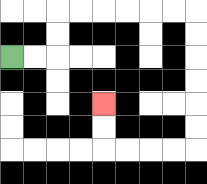{'start': '[0, 2]', 'end': '[4, 4]', 'path_directions': 'R,R,U,U,R,R,R,R,R,R,D,D,D,D,D,D,L,L,L,L,U,U', 'path_coordinates': '[[0, 2], [1, 2], [2, 2], [2, 1], [2, 0], [3, 0], [4, 0], [5, 0], [6, 0], [7, 0], [8, 0], [8, 1], [8, 2], [8, 3], [8, 4], [8, 5], [8, 6], [7, 6], [6, 6], [5, 6], [4, 6], [4, 5], [4, 4]]'}